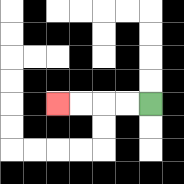{'start': '[6, 4]', 'end': '[2, 4]', 'path_directions': 'L,L,L,L', 'path_coordinates': '[[6, 4], [5, 4], [4, 4], [3, 4], [2, 4]]'}